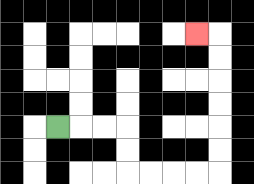{'start': '[2, 5]', 'end': '[8, 1]', 'path_directions': 'R,R,R,D,D,R,R,R,R,U,U,U,U,U,U,L', 'path_coordinates': '[[2, 5], [3, 5], [4, 5], [5, 5], [5, 6], [5, 7], [6, 7], [7, 7], [8, 7], [9, 7], [9, 6], [9, 5], [9, 4], [9, 3], [9, 2], [9, 1], [8, 1]]'}